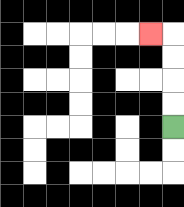{'start': '[7, 5]', 'end': '[6, 1]', 'path_directions': 'U,U,U,U,L', 'path_coordinates': '[[7, 5], [7, 4], [7, 3], [7, 2], [7, 1], [6, 1]]'}